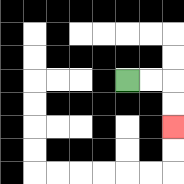{'start': '[5, 3]', 'end': '[7, 5]', 'path_directions': 'R,R,D,D', 'path_coordinates': '[[5, 3], [6, 3], [7, 3], [7, 4], [7, 5]]'}